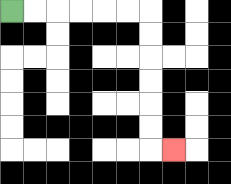{'start': '[0, 0]', 'end': '[7, 6]', 'path_directions': 'R,R,R,R,R,R,D,D,D,D,D,D,R', 'path_coordinates': '[[0, 0], [1, 0], [2, 0], [3, 0], [4, 0], [5, 0], [6, 0], [6, 1], [6, 2], [6, 3], [6, 4], [6, 5], [6, 6], [7, 6]]'}